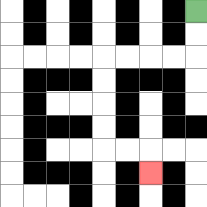{'start': '[8, 0]', 'end': '[6, 7]', 'path_directions': 'D,D,L,L,L,L,D,D,D,D,R,R,D', 'path_coordinates': '[[8, 0], [8, 1], [8, 2], [7, 2], [6, 2], [5, 2], [4, 2], [4, 3], [4, 4], [4, 5], [4, 6], [5, 6], [6, 6], [6, 7]]'}